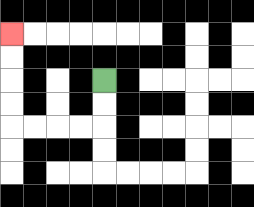{'start': '[4, 3]', 'end': '[0, 1]', 'path_directions': 'D,D,L,L,L,L,U,U,U,U', 'path_coordinates': '[[4, 3], [4, 4], [4, 5], [3, 5], [2, 5], [1, 5], [0, 5], [0, 4], [0, 3], [0, 2], [0, 1]]'}